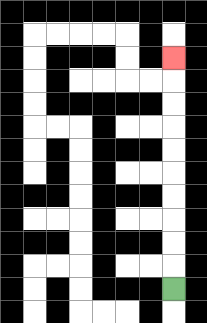{'start': '[7, 12]', 'end': '[7, 2]', 'path_directions': 'U,U,U,U,U,U,U,U,U,U', 'path_coordinates': '[[7, 12], [7, 11], [7, 10], [7, 9], [7, 8], [7, 7], [7, 6], [7, 5], [7, 4], [7, 3], [7, 2]]'}